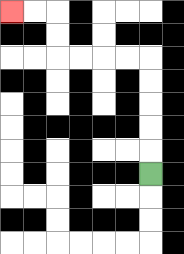{'start': '[6, 7]', 'end': '[0, 0]', 'path_directions': 'U,U,U,U,U,L,L,L,L,U,U,L,L', 'path_coordinates': '[[6, 7], [6, 6], [6, 5], [6, 4], [6, 3], [6, 2], [5, 2], [4, 2], [3, 2], [2, 2], [2, 1], [2, 0], [1, 0], [0, 0]]'}